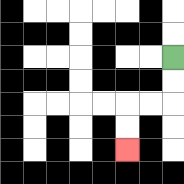{'start': '[7, 2]', 'end': '[5, 6]', 'path_directions': 'D,D,L,L,D,D', 'path_coordinates': '[[7, 2], [7, 3], [7, 4], [6, 4], [5, 4], [5, 5], [5, 6]]'}